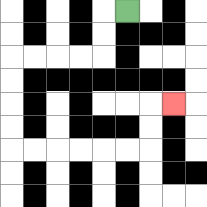{'start': '[5, 0]', 'end': '[7, 4]', 'path_directions': 'L,D,D,L,L,L,L,D,D,D,D,R,R,R,R,R,R,U,U,R', 'path_coordinates': '[[5, 0], [4, 0], [4, 1], [4, 2], [3, 2], [2, 2], [1, 2], [0, 2], [0, 3], [0, 4], [0, 5], [0, 6], [1, 6], [2, 6], [3, 6], [4, 6], [5, 6], [6, 6], [6, 5], [6, 4], [7, 4]]'}